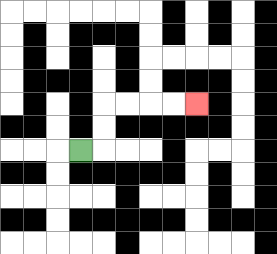{'start': '[3, 6]', 'end': '[8, 4]', 'path_directions': 'R,U,U,R,R,R,R', 'path_coordinates': '[[3, 6], [4, 6], [4, 5], [4, 4], [5, 4], [6, 4], [7, 4], [8, 4]]'}